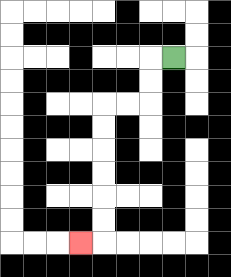{'start': '[7, 2]', 'end': '[3, 10]', 'path_directions': 'L,D,D,L,L,D,D,D,D,D,D,L', 'path_coordinates': '[[7, 2], [6, 2], [6, 3], [6, 4], [5, 4], [4, 4], [4, 5], [4, 6], [4, 7], [4, 8], [4, 9], [4, 10], [3, 10]]'}